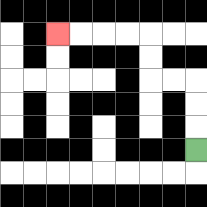{'start': '[8, 6]', 'end': '[2, 1]', 'path_directions': 'U,U,U,L,L,U,U,L,L,L,L', 'path_coordinates': '[[8, 6], [8, 5], [8, 4], [8, 3], [7, 3], [6, 3], [6, 2], [6, 1], [5, 1], [4, 1], [3, 1], [2, 1]]'}